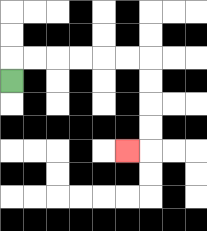{'start': '[0, 3]', 'end': '[5, 6]', 'path_directions': 'U,R,R,R,R,R,R,D,D,D,D,L', 'path_coordinates': '[[0, 3], [0, 2], [1, 2], [2, 2], [3, 2], [4, 2], [5, 2], [6, 2], [6, 3], [6, 4], [6, 5], [6, 6], [5, 6]]'}